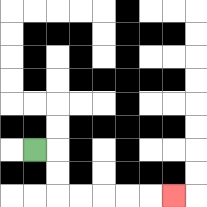{'start': '[1, 6]', 'end': '[7, 8]', 'path_directions': 'R,D,D,R,R,R,R,R', 'path_coordinates': '[[1, 6], [2, 6], [2, 7], [2, 8], [3, 8], [4, 8], [5, 8], [6, 8], [7, 8]]'}